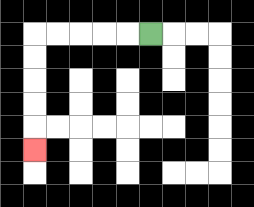{'start': '[6, 1]', 'end': '[1, 6]', 'path_directions': 'L,L,L,L,L,D,D,D,D,D', 'path_coordinates': '[[6, 1], [5, 1], [4, 1], [3, 1], [2, 1], [1, 1], [1, 2], [1, 3], [1, 4], [1, 5], [1, 6]]'}